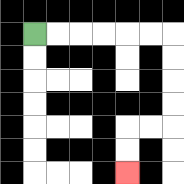{'start': '[1, 1]', 'end': '[5, 7]', 'path_directions': 'R,R,R,R,R,R,D,D,D,D,L,L,D,D', 'path_coordinates': '[[1, 1], [2, 1], [3, 1], [4, 1], [5, 1], [6, 1], [7, 1], [7, 2], [7, 3], [7, 4], [7, 5], [6, 5], [5, 5], [5, 6], [5, 7]]'}